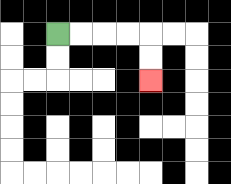{'start': '[2, 1]', 'end': '[6, 3]', 'path_directions': 'R,R,R,R,D,D', 'path_coordinates': '[[2, 1], [3, 1], [4, 1], [5, 1], [6, 1], [6, 2], [6, 3]]'}